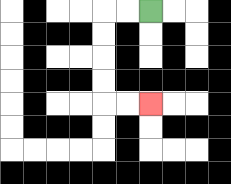{'start': '[6, 0]', 'end': '[6, 4]', 'path_directions': 'L,L,D,D,D,D,R,R', 'path_coordinates': '[[6, 0], [5, 0], [4, 0], [4, 1], [4, 2], [4, 3], [4, 4], [5, 4], [6, 4]]'}